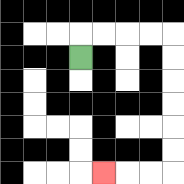{'start': '[3, 2]', 'end': '[4, 7]', 'path_directions': 'U,R,R,R,R,D,D,D,D,D,D,L,L,L', 'path_coordinates': '[[3, 2], [3, 1], [4, 1], [5, 1], [6, 1], [7, 1], [7, 2], [7, 3], [7, 4], [7, 5], [7, 6], [7, 7], [6, 7], [5, 7], [4, 7]]'}